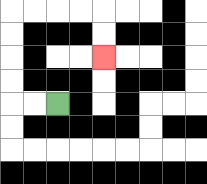{'start': '[2, 4]', 'end': '[4, 2]', 'path_directions': 'L,L,U,U,U,U,R,R,R,R,D,D', 'path_coordinates': '[[2, 4], [1, 4], [0, 4], [0, 3], [0, 2], [0, 1], [0, 0], [1, 0], [2, 0], [3, 0], [4, 0], [4, 1], [4, 2]]'}